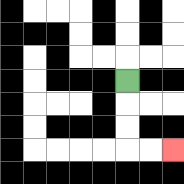{'start': '[5, 3]', 'end': '[7, 6]', 'path_directions': 'D,D,D,R,R', 'path_coordinates': '[[5, 3], [5, 4], [5, 5], [5, 6], [6, 6], [7, 6]]'}